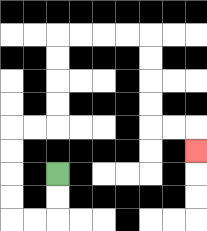{'start': '[2, 7]', 'end': '[8, 6]', 'path_directions': 'D,D,L,L,U,U,U,U,R,R,U,U,U,U,R,R,R,R,D,D,D,D,R,R,D', 'path_coordinates': '[[2, 7], [2, 8], [2, 9], [1, 9], [0, 9], [0, 8], [0, 7], [0, 6], [0, 5], [1, 5], [2, 5], [2, 4], [2, 3], [2, 2], [2, 1], [3, 1], [4, 1], [5, 1], [6, 1], [6, 2], [6, 3], [6, 4], [6, 5], [7, 5], [8, 5], [8, 6]]'}